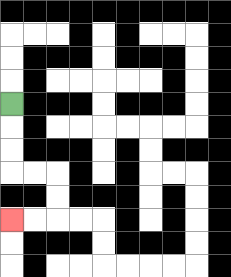{'start': '[0, 4]', 'end': '[0, 9]', 'path_directions': 'D,D,D,R,R,D,D,L,L', 'path_coordinates': '[[0, 4], [0, 5], [0, 6], [0, 7], [1, 7], [2, 7], [2, 8], [2, 9], [1, 9], [0, 9]]'}